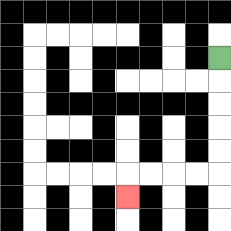{'start': '[9, 2]', 'end': '[5, 8]', 'path_directions': 'D,D,D,D,D,L,L,L,L,D', 'path_coordinates': '[[9, 2], [9, 3], [9, 4], [9, 5], [9, 6], [9, 7], [8, 7], [7, 7], [6, 7], [5, 7], [5, 8]]'}